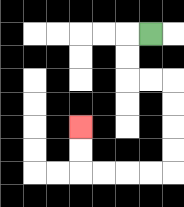{'start': '[6, 1]', 'end': '[3, 5]', 'path_directions': 'L,D,D,R,R,D,D,D,D,L,L,L,L,U,U', 'path_coordinates': '[[6, 1], [5, 1], [5, 2], [5, 3], [6, 3], [7, 3], [7, 4], [7, 5], [7, 6], [7, 7], [6, 7], [5, 7], [4, 7], [3, 7], [3, 6], [3, 5]]'}